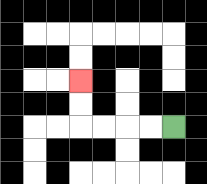{'start': '[7, 5]', 'end': '[3, 3]', 'path_directions': 'L,L,L,L,U,U', 'path_coordinates': '[[7, 5], [6, 5], [5, 5], [4, 5], [3, 5], [3, 4], [3, 3]]'}